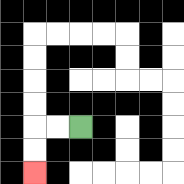{'start': '[3, 5]', 'end': '[1, 7]', 'path_directions': 'L,L,D,D', 'path_coordinates': '[[3, 5], [2, 5], [1, 5], [1, 6], [1, 7]]'}